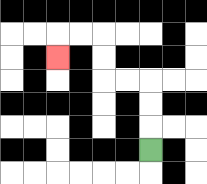{'start': '[6, 6]', 'end': '[2, 2]', 'path_directions': 'U,U,U,L,L,U,U,L,L,D', 'path_coordinates': '[[6, 6], [6, 5], [6, 4], [6, 3], [5, 3], [4, 3], [4, 2], [4, 1], [3, 1], [2, 1], [2, 2]]'}